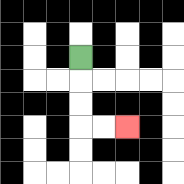{'start': '[3, 2]', 'end': '[5, 5]', 'path_directions': 'D,D,D,R,R', 'path_coordinates': '[[3, 2], [3, 3], [3, 4], [3, 5], [4, 5], [5, 5]]'}